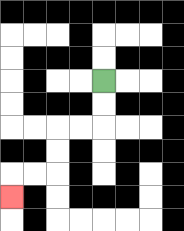{'start': '[4, 3]', 'end': '[0, 8]', 'path_directions': 'D,D,L,L,D,D,L,L,D', 'path_coordinates': '[[4, 3], [4, 4], [4, 5], [3, 5], [2, 5], [2, 6], [2, 7], [1, 7], [0, 7], [0, 8]]'}